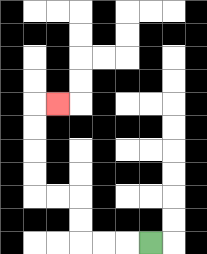{'start': '[6, 10]', 'end': '[2, 4]', 'path_directions': 'L,L,L,U,U,L,L,U,U,U,U,R', 'path_coordinates': '[[6, 10], [5, 10], [4, 10], [3, 10], [3, 9], [3, 8], [2, 8], [1, 8], [1, 7], [1, 6], [1, 5], [1, 4], [2, 4]]'}